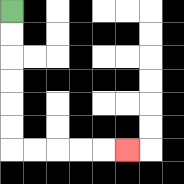{'start': '[0, 0]', 'end': '[5, 6]', 'path_directions': 'D,D,D,D,D,D,R,R,R,R,R', 'path_coordinates': '[[0, 0], [0, 1], [0, 2], [0, 3], [0, 4], [0, 5], [0, 6], [1, 6], [2, 6], [3, 6], [4, 6], [5, 6]]'}